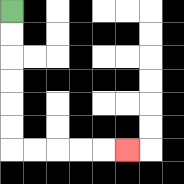{'start': '[0, 0]', 'end': '[5, 6]', 'path_directions': 'D,D,D,D,D,D,R,R,R,R,R', 'path_coordinates': '[[0, 0], [0, 1], [0, 2], [0, 3], [0, 4], [0, 5], [0, 6], [1, 6], [2, 6], [3, 6], [4, 6], [5, 6]]'}